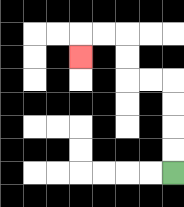{'start': '[7, 7]', 'end': '[3, 2]', 'path_directions': 'U,U,U,U,L,L,U,U,L,L,D', 'path_coordinates': '[[7, 7], [7, 6], [7, 5], [7, 4], [7, 3], [6, 3], [5, 3], [5, 2], [5, 1], [4, 1], [3, 1], [3, 2]]'}